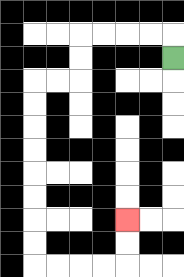{'start': '[7, 2]', 'end': '[5, 9]', 'path_directions': 'U,L,L,L,L,D,D,L,L,D,D,D,D,D,D,D,D,R,R,R,R,U,U', 'path_coordinates': '[[7, 2], [7, 1], [6, 1], [5, 1], [4, 1], [3, 1], [3, 2], [3, 3], [2, 3], [1, 3], [1, 4], [1, 5], [1, 6], [1, 7], [1, 8], [1, 9], [1, 10], [1, 11], [2, 11], [3, 11], [4, 11], [5, 11], [5, 10], [5, 9]]'}